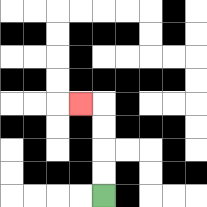{'start': '[4, 8]', 'end': '[3, 4]', 'path_directions': 'U,U,U,U,L', 'path_coordinates': '[[4, 8], [4, 7], [4, 6], [4, 5], [4, 4], [3, 4]]'}